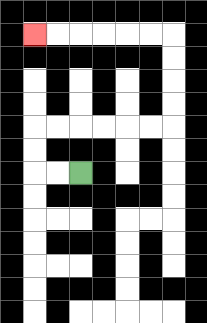{'start': '[3, 7]', 'end': '[1, 1]', 'path_directions': 'L,L,U,U,R,R,R,R,R,R,U,U,U,U,L,L,L,L,L,L', 'path_coordinates': '[[3, 7], [2, 7], [1, 7], [1, 6], [1, 5], [2, 5], [3, 5], [4, 5], [5, 5], [6, 5], [7, 5], [7, 4], [7, 3], [7, 2], [7, 1], [6, 1], [5, 1], [4, 1], [3, 1], [2, 1], [1, 1]]'}